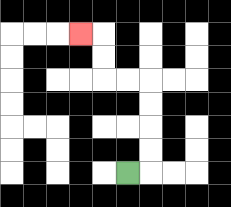{'start': '[5, 7]', 'end': '[3, 1]', 'path_directions': 'R,U,U,U,U,L,L,U,U,L', 'path_coordinates': '[[5, 7], [6, 7], [6, 6], [6, 5], [6, 4], [6, 3], [5, 3], [4, 3], [4, 2], [4, 1], [3, 1]]'}